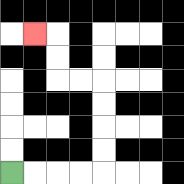{'start': '[0, 7]', 'end': '[1, 1]', 'path_directions': 'R,R,R,R,U,U,U,U,L,L,U,U,L', 'path_coordinates': '[[0, 7], [1, 7], [2, 7], [3, 7], [4, 7], [4, 6], [4, 5], [4, 4], [4, 3], [3, 3], [2, 3], [2, 2], [2, 1], [1, 1]]'}